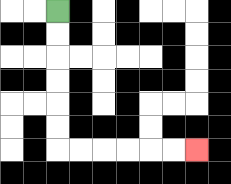{'start': '[2, 0]', 'end': '[8, 6]', 'path_directions': 'D,D,D,D,D,D,R,R,R,R,R,R', 'path_coordinates': '[[2, 0], [2, 1], [2, 2], [2, 3], [2, 4], [2, 5], [2, 6], [3, 6], [4, 6], [5, 6], [6, 6], [7, 6], [8, 6]]'}